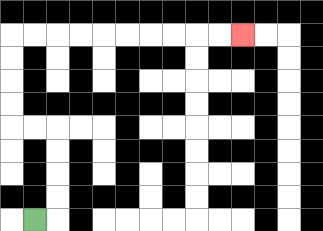{'start': '[1, 9]', 'end': '[10, 1]', 'path_directions': 'R,U,U,U,U,L,L,U,U,U,U,R,R,R,R,R,R,R,R,R,R', 'path_coordinates': '[[1, 9], [2, 9], [2, 8], [2, 7], [2, 6], [2, 5], [1, 5], [0, 5], [0, 4], [0, 3], [0, 2], [0, 1], [1, 1], [2, 1], [3, 1], [4, 1], [5, 1], [6, 1], [7, 1], [8, 1], [9, 1], [10, 1]]'}